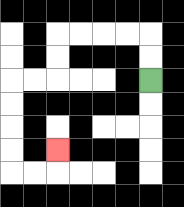{'start': '[6, 3]', 'end': '[2, 6]', 'path_directions': 'U,U,L,L,L,L,D,D,L,L,D,D,D,D,R,R,U', 'path_coordinates': '[[6, 3], [6, 2], [6, 1], [5, 1], [4, 1], [3, 1], [2, 1], [2, 2], [2, 3], [1, 3], [0, 3], [0, 4], [0, 5], [0, 6], [0, 7], [1, 7], [2, 7], [2, 6]]'}